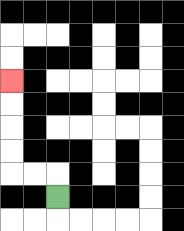{'start': '[2, 8]', 'end': '[0, 3]', 'path_directions': 'U,L,L,U,U,U,U', 'path_coordinates': '[[2, 8], [2, 7], [1, 7], [0, 7], [0, 6], [0, 5], [0, 4], [0, 3]]'}